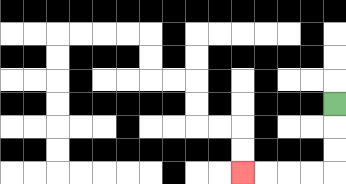{'start': '[14, 4]', 'end': '[10, 7]', 'path_directions': 'D,D,D,L,L,L,L', 'path_coordinates': '[[14, 4], [14, 5], [14, 6], [14, 7], [13, 7], [12, 7], [11, 7], [10, 7]]'}